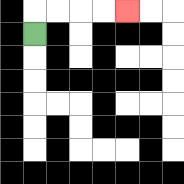{'start': '[1, 1]', 'end': '[5, 0]', 'path_directions': 'U,R,R,R,R', 'path_coordinates': '[[1, 1], [1, 0], [2, 0], [3, 0], [4, 0], [5, 0]]'}